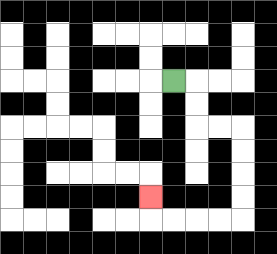{'start': '[7, 3]', 'end': '[6, 8]', 'path_directions': 'R,D,D,R,R,D,D,D,D,L,L,L,L,U', 'path_coordinates': '[[7, 3], [8, 3], [8, 4], [8, 5], [9, 5], [10, 5], [10, 6], [10, 7], [10, 8], [10, 9], [9, 9], [8, 9], [7, 9], [6, 9], [6, 8]]'}